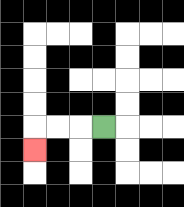{'start': '[4, 5]', 'end': '[1, 6]', 'path_directions': 'L,L,L,D', 'path_coordinates': '[[4, 5], [3, 5], [2, 5], [1, 5], [1, 6]]'}